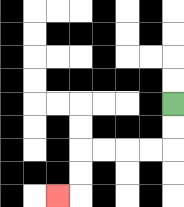{'start': '[7, 4]', 'end': '[2, 8]', 'path_directions': 'D,D,L,L,L,L,D,D,L', 'path_coordinates': '[[7, 4], [7, 5], [7, 6], [6, 6], [5, 6], [4, 6], [3, 6], [3, 7], [3, 8], [2, 8]]'}